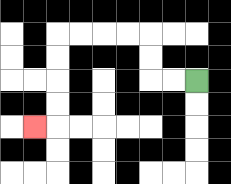{'start': '[8, 3]', 'end': '[1, 5]', 'path_directions': 'L,L,U,U,L,L,L,L,D,D,D,D,L', 'path_coordinates': '[[8, 3], [7, 3], [6, 3], [6, 2], [6, 1], [5, 1], [4, 1], [3, 1], [2, 1], [2, 2], [2, 3], [2, 4], [2, 5], [1, 5]]'}